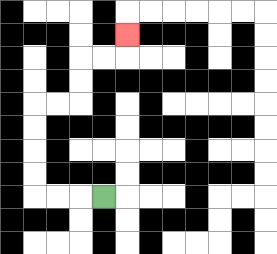{'start': '[4, 8]', 'end': '[5, 1]', 'path_directions': 'L,L,L,U,U,U,U,R,R,U,U,R,R,U', 'path_coordinates': '[[4, 8], [3, 8], [2, 8], [1, 8], [1, 7], [1, 6], [1, 5], [1, 4], [2, 4], [3, 4], [3, 3], [3, 2], [4, 2], [5, 2], [5, 1]]'}